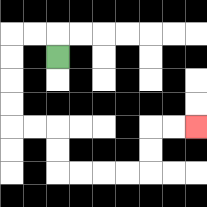{'start': '[2, 2]', 'end': '[8, 5]', 'path_directions': 'U,L,L,D,D,D,D,R,R,D,D,R,R,R,R,U,U,R,R', 'path_coordinates': '[[2, 2], [2, 1], [1, 1], [0, 1], [0, 2], [0, 3], [0, 4], [0, 5], [1, 5], [2, 5], [2, 6], [2, 7], [3, 7], [4, 7], [5, 7], [6, 7], [6, 6], [6, 5], [7, 5], [8, 5]]'}